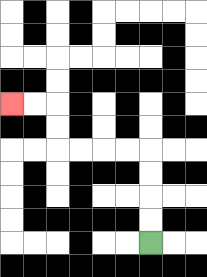{'start': '[6, 10]', 'end': '[0, 4]', 'path_directions': 'U,U,U,U,L,L,L,L,U,U,L,L', 'path_coordinates': '[[6, 10], [6, 9], [6, 8], [6, 7], [6, 6], [5, 6], [4, 6], [3, 6], [2, 6], [2, 5], [2, 4], [1, 4], [0, 4]]'}